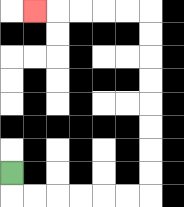{'start': '[0, 7]', 'end': '[1, 0]', 'path_directions': 'D,R,R,R,R,R,R,U,U,U,U,U,U,U,U,L,L,L,L,L', 'path_coordinates': '[[0, 7], [0, 8], [1, 8], [2, 8], [3, 8], [4, 8], [5, 8], [6, 8], [6, 7], [6, 6], [6, 5], [6, 4], [6, 3], [6, 2], [6, 1], [6, 0], [5, 0], [4, 0], [3, 0], [2, 0], [1, 0]]'}